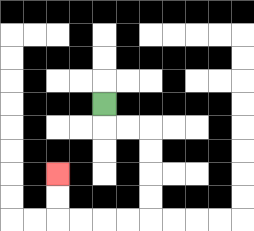{'start': '[4, 4]', 'end': '[2, 7]', 'path_directions': 'D,R,R,D,D,D,D,L,L,L,L,U,U', 'path_coordinates': '[[4, 4], [4, 5], [5, 5], [6, 5], [6, 6], [6, 7], [6, 8], [6, 9], [5, 9], [4, 9], [3, 9], [2, 9], [2, 8], [2, 7]]'}